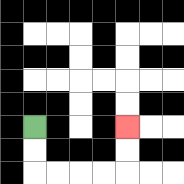{'start': '[1, 5]', 'end': '[5, 5]', 'path_directions': 'D,D,R,R,R,R,U,U', 'path_coordinates': '[[1, 5], [1, 6], [1, 7], [2, 7], [3, 7], [4, 7], [5, 7], [5, 6], [5, 5]]'}